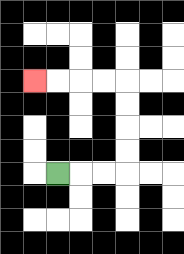{'start': '[2, 7]', 'end': '[1, 3]', 'path_directions': 'R,R,R,U,U,U,U,L,L,L,L', 'path_coordinates': '[[2, 7], [3, 7], [4, 7], [5, 7], [5, 6], [5, 5], [5, 4], [5, 3], [4, 3], [3, 3], [2, 3], [1, 3]]'}